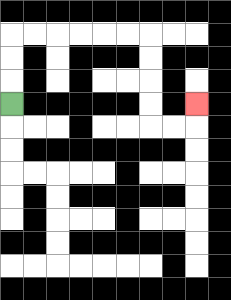{'start': '[0, 4]', 'end': '[8, 4]', 'path_directions': 'U,U,U,R,R,R,R,R,R,D,D,D,D,R,R,U', 'path_coordinates': '[[0, 4], [0, 3], [0, 2], [0, 1], [1, 1], [2, 1], [3, 1], [4, 1], [5, 1], [6, 1], [6, 2], [6, 3], [6, 4], [6, 5], [7, 5], [8, 5], [8, 4]]'}